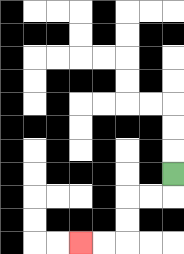{'start': '[7, 7]', 'end': '[3, 10]', 'path_directions': 'D,L,L,D,D,L,L', 'path_coordinates': '[[7, 7], [7, 8], [6, 8], [5, 8], [5, 9], [5, 10], [4, 10], [3, 10]]'}